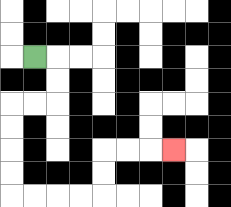{'start': '[1, 2]', 'end': '[7, 6]', 'path_directions': 'R,D,D,L,L,D,D,D,D,R,R,R,R,U,U,R,R,R', 'path_coordinates': '[[1, 2], [2, 2], [2, 3], [2, 4], [1, 4], [0, 4], [0, 5], [0, 6], [0, 7], [0, 8], [1, 8], [2, 8], [3, 8], [4, 8], [4, 7], [4, 6], [5, 6], [6, 6], [7, 6]]'}